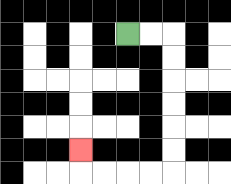{'start': '[5, 1]', 'end': '[3, 6]', 'path_directions': 'R,R,D,D,D,D,D,D,L,L,L,L,U', 'path_coordinates': '[[5, 1], [6, 1], [7, 1], [7, 2], [7, 3], [7, 4], [7, 5], [7, 6], [7, 7], [6, 7], [5, 7], [4, 7], [3, 7], [3, 6]]'}